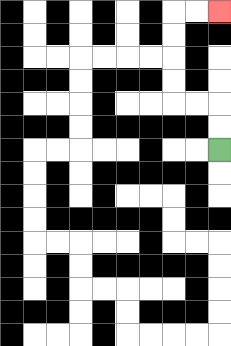{'start': '[9, 6]', 'end': '[9, 0]', 'path_directions': 'U,U,L,L,U,U,U,U,R,R', 'path_coordinates': '[[9, 6], [9, 5], [9, 4], [8, 4], [7, 4], [7, 3], [7, 2], [7, 1], [7, 0], [8, 0], [9, 0]]'}